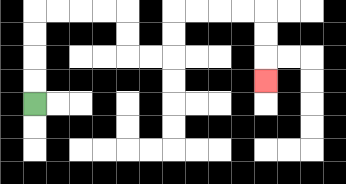{'start': '[1, 4]', 'end': '[11, 3]', 'path_directions': 'U,U,U,U,R,R,R,R,D,D,R,R,U,U,R,R,R,R,D,D,D', 'path_coordinates': '[[1, 4], [1, 3], [1, 2], [1, 1], [1, 0], [2, 0], [3, 0], [4, 0], [5, 0], [5, 1], [5, 2], [6, 2], [7, 2], [7, 1], [7, 0], [8, 0], [9, 0], [10, 0], [11, 0], [11, 1], [11, 2], [11, 3]]'}